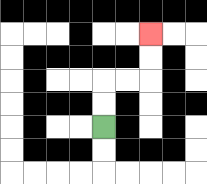{'start': '[4, 5]', 'end': '[6, 1]', 'path_directions': 'U,U,R,R,U,U', 'path_coordinates': '[[4, 5], [4, 4], [4, 3], [5, 3], [6, 3], [6, 2], [6, 1]]'}